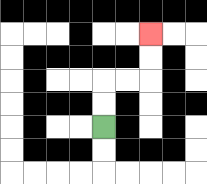{'start': '[4, 5]', 'end': '[6, 1]', 'path_directions': 'U,U,R,R,U,U', 'path_coordinates': '[[4, 5], [4, 4], [4, 3], [5, 3], [6, 3], [6, 2], [6, 1]]'}